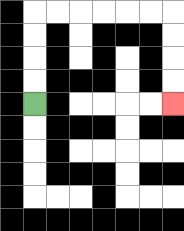{'start': '[1, 4]', 'end': '[7, 4]', 'path_directions': 'U,U,U,U,R,R,R,R,R,R,D,D,D,D', 'path_coordinates': '[[1, 4], [1, 3], [1, 2], [1, 1], [1, 0], [2, 0], [3, 0], [4, 0], [5, 0], [6, 0], [7, 0], [7, 1], [7, 2], [7, 3], [7, 4]]'}